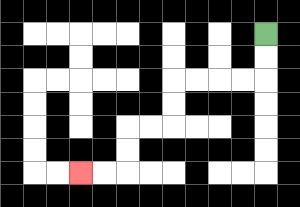{'start': '[11, 1]', 'end': '[3, 7]', 'path_directions': 'D,D,L,L,L,L,D,D,L,L,D,D,L,L', 'path_coordinates': '[[11, 1], [11, 2], [11, 3], [10, 3], [9, 3], [8, 3], [7, 3], [7, 4], [7, 5], [6, 5], [5, 5], [5, 6], [5, 7], [4, 7], [3, 7]]'}